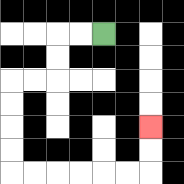{'start': '[4, 1]', 'end': '[6, 5]', 'path_directions': 'L,L,D,D,L,L,D,D,D,D,R,R,R,R,R,R,U,U', 'path_coordinates': '[[4, 1], [3, 1], [2, 1], [2, 2], [2, 3], [1, 3], [0, 3], [0, 4], [0, 5], [0, 6], [0, 7], [1, 7], [2, 7], [3, 7], [4, 7], [5, 7], [6, 7], [6, 6], [6, 5]]'}